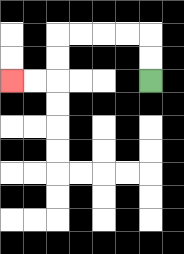{'start': '[6, 3]', 'end': '[0, 3]', 'path_directions': 'U,U,L,L,L,L,D,D,L,L', 'path_coordinates': '[[6, 3], [6, 2], [6, 1], [5, 1], [4, 1], [3, 1], [2, 1], [2, 2], [2, 3], [1, 3], [0, 3]]'}